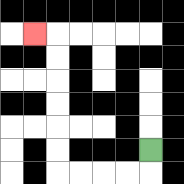{'start': '[6, 6]', 'end': '[1, 1]', 'path_directions': 'D,L,L,L,L,U,U,U,U,U,U,L', 'path_coordinates': '[[6, 6], [6, 7], [5, 7], [4, 7], [3, 7], [2, 7], [2, 6], [2, 5], [2, 4], [2, 3], [2, 2], [2, 1], [1, 1]]'}